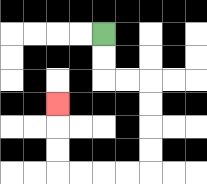{'start': '[4, 1]', 'end': '[2, 4]', 'path_directions': 'D,D,R,R,D,D,D,D,L,L,L,L,U,U,U', 'path_coordinates': '[[4, 1], [4, 2], [4, 3], [5, 3], [6, 3], [6, 4], [6, 5], [6, 6], [6, 7], [5, 7], [4, 7], [3, 7], [2, 7], [2, 6], [2, 5], [2, 4]]'}